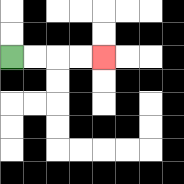{'start': '[0, 2]', 'end': '[4, 2]', 'path_directions': 'R,R,R,R', 'path_coordinates': '[[0, 2], [1, 2], [2, 2], [3, 2], [4, 2]]'}